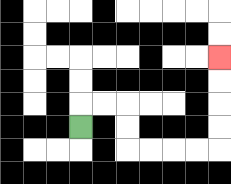{'start': '[3, 5]', 'end': '[9, 2]', 'path_directions': 'U,R,R,D,D,R,R,R,R,U,U,U,U', 'path_coordinates': '[[3, 5], [3, 4], [4, 4], [5, 4], [5, 5], [5, 6], [6, 6], [7, 6], [8, 6], [9, 6], [9, 5], [9, 4], [9, 3], [9, 2]]'}